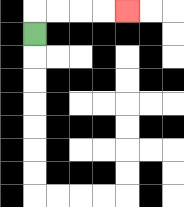{'start': '[1, 1]', 'end': '[5, 0]', 'path_directions': 'U,R,R,R,R', 'path_coordinates': '[[1, 1], [1, 0], [2, 0], [3, 0], [4, 0], [5, 0]]'}